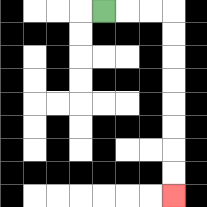{'start': '[4, 0]', 'end': '[7, 8]', 'path_directions': 'R,R,R,D,D,D,D,D,D,D,D', 'path_coordinates': '[[4, 0], [5, 0], [6, 0], [7, 0], [7, 1], [7, 2], [7, 3], [7, 4], [7, 5], [7, 6], [7, 7], [7, 8]]'}